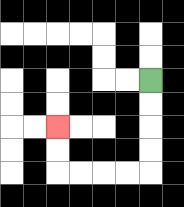{'start': '[6, 3]', 'end': '[2, 5]', 'path_directions': 'D,D,D,D,L,L,L,L,U,U', 'path_coordinates': '[[6, 3], [6, 4], [6, 5], [6, 6], [6, 7], [5, 7], [4, 7], [3, 7], [2, 7], [2, 6], [2, 5]]'}